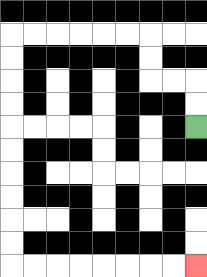{'start': '[8, 5]', 'end': '[8, 11]', 'path_directions': 'U,U,L,L,U,U,L,L,L,L,L,L,D,D,D,D,D,D,D,D,D,D,R,R,R,R,R,R,R,R', 'path_coordinates': '[[8, 5], [8, 4], [8, 3], [7, 3], [6, 3], [6, 2], [6, 1], [5, 1], [4, 1], [3, 1], [2, 1], [1, 1], [0, 1], [0, 2], [0, 3], [0, 4], [0, 5], [0, 6], [0, 7], [0, 8], [0, 9], [0, 10], [0, 11], [1, 11], [2, 11], [3, 11], [4, 11], [5, 11], [6, 11], [7, 11], [8, 11]]'}